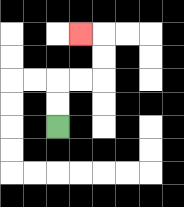{'start': '[2, 5]', 'end': '[3, 1]', 'path_directions': 'U,U,R,R,U,U,L', 'path_coordinates': '[[2, 5], [2, 4], [2, 3], [3, 3], [4, 3], [4, 2], [4, 1], [3, 1]]'}